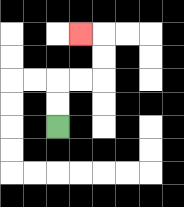{'start': '[2, 5]', 'end': '[3, 1]', 'path_directions': 'U,U,R,R,U,U,L', 'path_coordinates': '[[2, 5], [2, 4], [2, 3], [3, 3], [4, 3], [4, 2], [4, 1], [3, 1]]'}